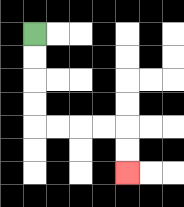{'start': '[1, 1]', 'end': '[5, 7]', 'path_directions': 'D,D,D,D,R,R,R,R,D,D', 'path_coordinates': '[[1, 1], [1, 2], [1, 3], [1, 4], [1, 5], [2, 5], [3, 5], [4, 5], [5, 5], [5, 6], [5, 7]]'}